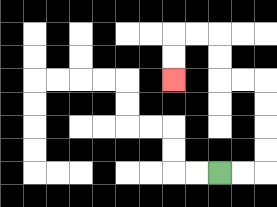{'start': '[9, 7]', 'end': '[7, 3]', 'path_directions': 'R,R,U,U,U,U,L,L,U,U,L,L,D,D', 'path_coordinates': '[[9, 7], [10, 7], [11, 7], [11, 6], [11, 5], [11, 4], [11, 3], [10, 3], [9, 3], [9, 2], [9, 1], [8, 1], [7, 1], [7, 2], [7, 3]]'}